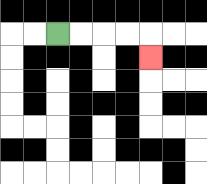{'start': '[2, 1]', 'end': '[6, 2]', 'path_directions': 'R,R,R,R,D', 'path_coordinates': '[[2, 1], [3, 1], [4, 1], [5, 1], [6, 1], [6, 2]]'}